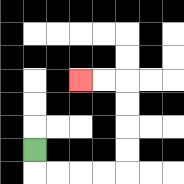{'start': '[1, 6]', 'end': '[3, 3]', 'path_directions': 'D,R,R,R,R,U,U,U,U,L,L', 'path_coordinates': '[[1, 6], [1, 7], [2, 7], [3, 7], [4, 7], [5, 7], [5, 6], [5, 5], [5, 4], [5, 3], [4, 3], [3, 3]]'}